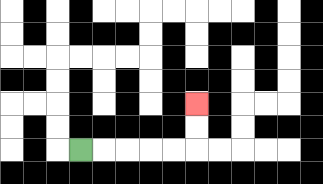{'start': '[3, 6]', 'end': '[8, 4]', 'path_directions': 'R,R,R,R,R,U,U', 'path_coordinates': '[[3, 6], [4, 6], [5, 6], [6, 6], [7, 6], [8, 6], [8, 5], [8, 4]]'}